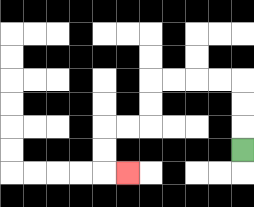{'start': '[10, 6]', 'end': '[5, 7]', 'path_directions': 'U,U,U,L,L,L,L,D,D,L,L,D,D,R', 'path_coordinates': '[[10, 6], [10, 5], [10, 4], [10, 3], [9, 3], [8, 3], [7, 3], [6, 3], [6, 4], [6, 5], [5, 5], [4, 5], [4, 6], [4, 7], [5, 7]]'}